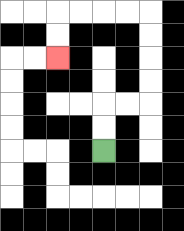{'start': '[4, 6]', 'end': '[2, 2]', 'path_directions': 'U,U,R,R,U,U,U,U,L,L,L,L,D,D', 'path_coordinates': '[[4, 6], [4, 5], [4, 4], [5, 4], [6, 4], [6, 3], [6, 2], [6, 1], [6, 0], [5, 0], [4, 0], [3, 0], [2, 0], [2, 1], [2, 2]]'}